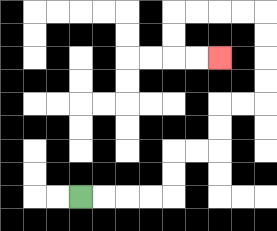{'start': '[3, 8]', 'end': '[9, 2]', 'path_directions': 'R,R,R,R,U,U,R,R,U,U,R,R,U,U,U,U,L,L,L,L,D,D,R,R', 'path_coordinates': '[[3, 8], [4, 8], [5, 8], [6, 8], [7, 8], [7, 7], [7, 6], [8, 6], [9, 6], [9, 5], [9, 4], [10, 4], [11, 4], [11, 3], [11, 2], [11, 1], [11, 0], [10, 0], [9, 0], [8, 0], [7, 0], [7, 1], [7, 2], [8, 2], [9, 2]]'}